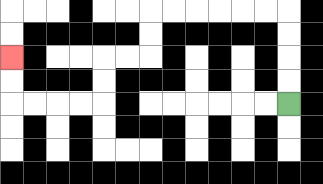{'start': '[12, 4]', 'end': '[0, 2]', 'path_directions': 'U,U,U,U,L,L,L,L,L,L,D,D,L,L,D,D,L,L,L,L,U,U', 'path_coordinates': '[[12, 4], [12, 3], [12, 2], [12, 1], [12, 0], [11, 0], [10, 0], [9, 0], [8, 0], [7, 0], [6, 0], [6, 1], [6, 2], [5, 2], [4, 2], [4, 3], [4, 4], [3, 4], [2, 4], [1, 4], [0, 4], [0, 3], [0, 2]]'}